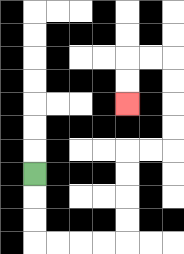{'start': '[1, 7]', 'end': '[5, 4]', 'path_directions': 'D,D,D,R,R,R,R,U,U,U,U,R,R,U,U,U,U,L,L,D,D', 'path_coordinates': '[[1, 7], [1, 8], [1, 9], [1, 10], [2, 10], [3, 10], [4, 10], [5, 10], [5, 9], [5, 8], [5, 7], [5, 6], [6, 6], [7, 6], [7, 5], [7, 4], [7, 3], [7, 2], [6, 2], [5, 2], [5, 3], [5, 4]]'}